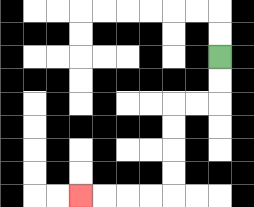{'start': '[9, 2]', 'end': '[3, 8]', 'path_directions': 'D,D,L,L,D,D,D,D,L,L,L,L', 'path_coordinates': '[[9, 2], [9, 3], [9, 4], [8, 4], [7, 4], [7, 5], [7, 6], [7, 7], [7, 8], [6, 8], [5, 8], [4, 8], [3, 8]]'}